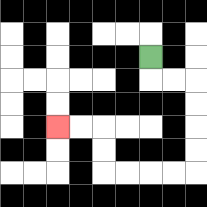{'start': '[6, 2]', 'end': '[2, 5]', 'path_directions': 'D,R,R,D,D,D,D,L,L,L,L,U,U,L,L', 'path_coordinates': '[[6, 2], [6, 3], [7, 3], [8, 3], [8, 4], [8, 5], [8, 6], [8, 7], [7, 7], [6, 7], [5, 7], [4, 7], [4, 6], [4, 5], [3, 5], [2, 5]]'}